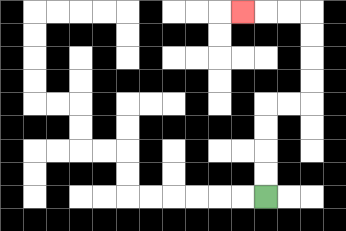{'start': '[11, 8]', 'end': '[10, 0]', 'path_directions': 'U,U,U,U,R,R,U,U,U,U,L,L,L', 'path_coordinates': '[[11, 8], [11, 7], [11, 6], [11, 5], [11, 4], [12, 4], [13, 4], [13, 3], [13, 2], [13, 1], [13, 0], [12, 0], [11, 0], [10, 0]]'}